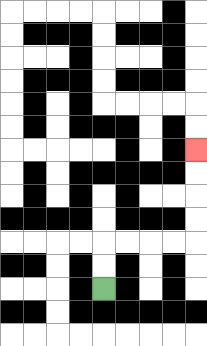{'start': '[4, 12]', 'end': '[8, 6]', 'path_directions': 'U,U,R,R,R,R,U,U,U,U', 'path_coordinates': '[[4, 12], [4, 11], [4, 10], [5, 10], [6, 10], [7, 10], [8, 10], [8, 9], [8, 8], [8, 7], [8, 6]]'}